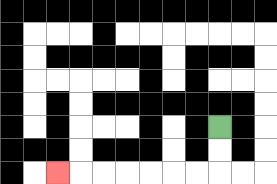{'start': '[9, 5]', 'end': '[2, 7]', 'path_directions': 'D,D,L,L,L,L,L,L,L', 'path_coordinates': '[[9, 5], [9, 6], [9, 7], [8, 7], [7, 7], [6, 7], [5, 7], [4, 7], [3, 7], [2, 7]]'}